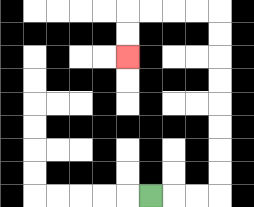{'start': '[6, 8]', 'end': '[5, 2]', 'path_directions': 'R,R,R,U,U,U,U,U,U,U,U,L,L,L,L,D,D', 'path_coordinates': '[[6, 8], [7, 8], [8, 8], [9, 8], [9, 7], [9, 6], [9, 5], [9, 4], [9, 3], [9, 2], [9, 1], [9, 0], [8, 0], [7, 0], [6, 0], [5, 0], [5, 1], [5, 2]]'}